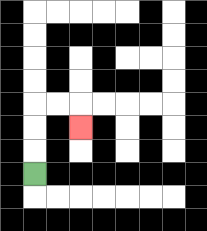{'start': '[1, 7]', 'end': '[3, 5]', 'path_directions': 'U,U,U,R,R,D', 'path_coordinates': '[[1, 7], [1, 6], [1, 5], [1, 4], [2, 4], [3, 4], [3, 5]]'}